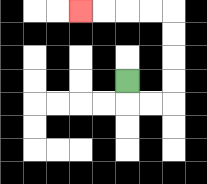{'start': '[5, 3]', 'end': '[3, 0]', 'path_directions': 'D,R,R,U,U,U,U,L,L,L,L', 'path_coordinates': '[[5, 3], [5, 4], [6, 4], [7, 4], [7, 3], [7, 2], [7, 1], [7, 0], [6, 0], [5, 0], [4, 0], [3, 0]]'}